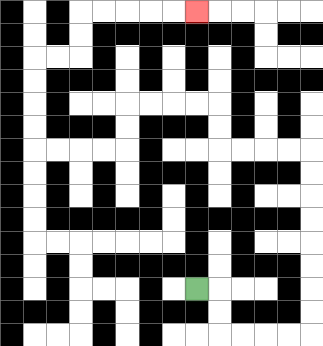{'start': '[8, 12]', 'end': '[8, 0]', 'path_directions': 'R,D,D,R,R,R,R,U,U,U,U,U,U,U,U,L,L,L,L,U,U,L,L,L,L,D,D,L,L,L,L,U,U,U,U,R,R,U,U,R,R,R,R,R', 'path_coordinates': '[[8, 12], [9, 12], [9, 13], [9, 14], [10, 14], [11, 14], [12, 14], [13, 14], [13, 13], [13, 12], [13, 11], [13, 10], [13, 9], [13, 8], [13, 7], [13, 6], [12, 6], [11, 6], [10, 6], [9, 6], [9, 5], [9, 4], [8, 4], [7, 4], [6, 4], [5, 4], [5, 5], [5, 6], [4, 6], [3, 6], [2, 6], [1, 6], [1, 5], [1, 4], [1, 3], [1, 2], [2, 2], [3, 2], [3, 1], [3, 0], [4, 0], [5, 0], [6, 0], [7, 0], [8, 0]]'}